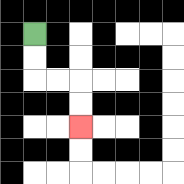{'start': '[1, 1]', 'end': '[3, 5]', 'path_directions': 'D,D,R,R,D,D', 'path_coordinates': '[[1, 1], [1, 2], [1, 3], [2, 3], [3, 3], [3, 4], [3, 5]]'}